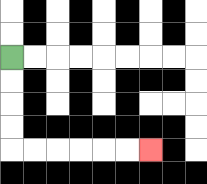{'start': '[0, 2]', 'end': '[6, 6]', 'path_directions': 'D,D,D,D,R,R,R,R,R,R', 'path_coordinates': '[[0, 2], [0, 3], [0, 4], [0, 5], [0, 6], [1, 6], [2, 6], [3, 6], [4, 6], [5, 6], [6, 6]]'}